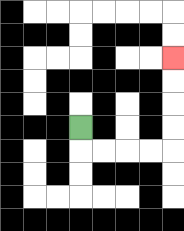{'start': '[3, 5]', 'end': '[7, 2]', 'path_directions': 'D,R,R,R,R,U,U,U,U', 'path_coordinates': '[[3, 5], [3, 6], [4, 6], [5, 6], [6, 6], [7, 6], [7, 5], [7, 4], [7, 3], [7, 2]]'}